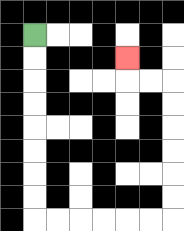{'start': '[1, 1]', 'end': '[5, 2]', 'path_directions': 'D,D,D,D,D,D,D,D,R,R,R,R,R,R,U,U,U,U,U,U,L,L,U', 'path_coordinates': '[[1, 1], [1, 2], [1, 3], [1, 4], [1, 5], [1, 6], [1, 7], [1, 8], [1, 9], [2, 9], [3, 9], [4, 9], [5, 9], [6, 9], [7, 9], [7, 8], [7, 7], [7, 6], [7, 5], [7, 4], [7, 3], [6, 3], [5, 3], [5, 2]]'}